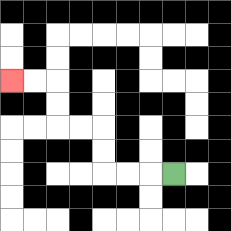{'start': '[7, 7]', 'end': '[0, 3]', 'path_directions': 'L,L,L,U,U,L,L,U,U,L,L', 'path_coordinates': '[[7, 7], [6, 7], [5, 7], [4, 7], [4, 6], [4, 5], [3, 5], [2, 5], [2, 4], [2, 3], [1, 3], [0, 3]]'}